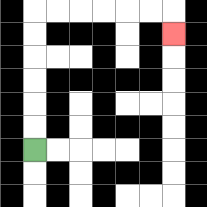{'start': '[1, 6]', 'end': '[7, 1]', 'path_directions': 'U,U,U,U,U,U,R,R,R,R,R,R,D', 'path_coordinates': '[[1, 6], [1, 5], [1, 4], [1, 3], [1, 2], [1, 1], [1, 0], [2, 0], [3, 0], [4, 0], [5, 0], [6, 0], [7, 0], [7, 1]]'}